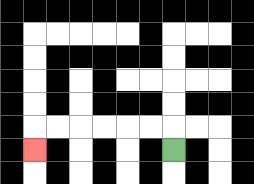{'start': '[7, 6]', 'end': '[1, 6]', 'path_directions': 'U,L,L,L,L,L,L,D', 'path_coordinates': '[[7, 6], [7, 5], [6, 5], [5, 5], [4, 5], [3, 5], [2, 5], [1, 5], [1, 6]]'}